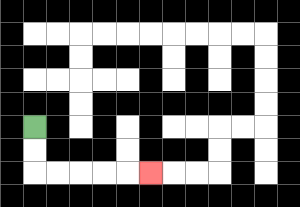{'start': '[1, 5]', 'end': '[6, 7]', 'path_directions': 'D,D,R,R,R,R,R', 'path_coordinates': '[[1, 5], [1, 6], [1, 7], [2, 7], [3, 7], [4, 7], [5, 7], [6, 7]]'}